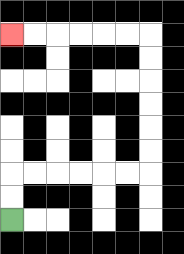{'start': '[0, 9]', 'end': '[0, 1]', 'path_directions': 'U,U,R,R,R,R,R,R,U,U,U,U,U,U,L,L,L,L,L,L', 'path_coordinates': '[[0, 9], [0, 8], [0, 7], [1, 7], [2, 7], [3, 7], [4, 7], [5, 7], [6, 7], [6, 6], [6, 5], [6, 4], [6, 3], [6, 2], [6, 1], [5, 1], [4, 1], [3, 1], [2, 1], [1, 1], [0, 1]]'}